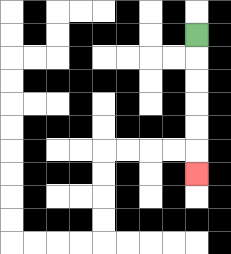{'start': '[8, 1]', 'end': '[8, 7]', 'path_directions': 'D,D,D,D,D,D', 'path_coordinates': '[[8, 1], [8, 2], [8, 3], [8, 4], [8, 5], [8, 6], [8, 7]]'}